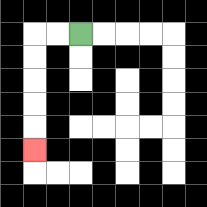{'start': '[3, 1]', 'end': '[1, 6]', 'path_directions': 'L,L,D,D,D,D,D', 'path_coordinates': '[[3, 1], [2, 1], [1, 1], [1, 2], [1, 3], [1, 4], [1, 5], [1, 6]]'}